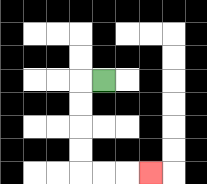{'start': '[4, 3]', 'end': '[6, 7]', 'path_directions': 'L,D,D,D,D,R,R,R', 'path_coordinates': '[[4, 3], [3, 3], [3, 4], [3, 5], [3, 6], [3, 7], [4, 7], [5, 7], [6, 7]]'}